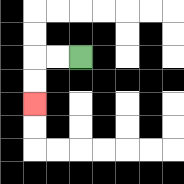{'start': '[3, 2]', 'end': '[1, 4]', 'path_directions': 'L,L,D,D', 'path_coordinates': '[[3, 2], [2, 2], [1, 2], [1, 3], [1, 4]]'}